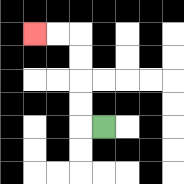{'start': '[4, 5]', 'end': '[1, 1]', 'path_directions': 'L,U,U,U,U,L,L', 'path_coordinates': '[[4, 5], [3, 5], [3, 4], [3, 3], [3, 2], [3, 1], [2, 1], [1, 1]]'}